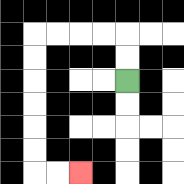{'start': '[5, 3]', 'end': '[3, 7]', 'path_directions': 'U,U,L,L,L,L,D,D,D,D,D,D,R,R', 'path_coordinates': '[[5, 3], [5, 2], [5, 1], [4, 1], [3, 1], [2, 1], [1, 1], [1, 2], [1, 3], [1, 4], [1, 5], [1, 6], [1, 7], [2, 7], [3, 7]]'}